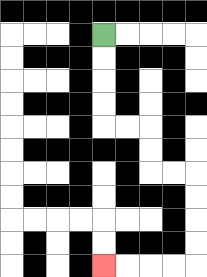{'start': '[4, 1]', 'end': '[4, 11]', 'path_directions': 'D,D,D,D,R,R,D,D,R,R,D,D,D,D,L,L,L,L', 'path_coordinates': '[[4, 1], [4, 2], [4, 3], [4, 4], [4, 5], [5, 5], [6, 5], [6, 6], [6, 7], [7, 7], [8, 7], [8, 8], [8, 9], [8, 10], [8, 11], [7, 11], [6, 11], [5, 11], [4, 11]]'}